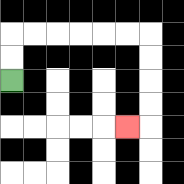{'start': '[0, 3]', 'end': '[5, 5]', 'path_directions': 'U,U,R,R,R,R,R,R,D,D,D,D,L', 'path_coordinates': '[[0, 3], [0, 2], [0, 1], [1, 1], [2, 1], [3, 1], [4, 1], [5, 1], [6, 1], [6, 2], [6, 3], [6, 4], [6, 5], [5, 5]]'}